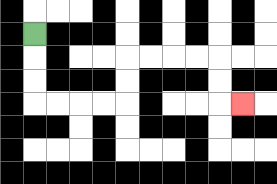{'start': '[1, 1]', 'end': '[10, 4]', 'path_directions': 'D,D,D,R,R,R,R,U,U,R,R,R,R,D,D,R', 'path_coordinates': '[[1, 1], [1, 2], [1, 3], [1, 4], [2, 4], [3, 4], [4, 4], [5, 4], [5, 3], [5, 2], [6, 2], [7, 2], [8, 2], [9, 2], [9, 3], [9, 4], [10, 4]]'}